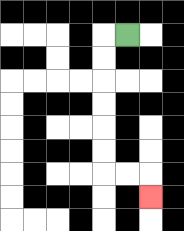{'start': '[5, 1]', 'end': '[6, 8]', 'path_directions': 'L,D,D,D,D,D,D,R,R,D', 'path_coordinates': '[[5, 1], [4, 1], [4, 2], [4, 3], [4, 4], [4, 5], [4, 6], [4, 7], [5, 7], [6, 7], [6, 8]]'}